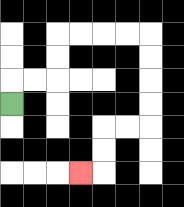{'start': '[0, 4]', 'end': '[3, 7]', 'path_directions': 'U,R,R,U,U,R,R,R,R,D,D,D,D,L,L,D,D,L', 'path_coordinates': '[[0, 4], [0, 3], [1, 3], [2, 3], [2, 2], [2, 1], [3, 1], [4, 1], [5, 1], [6, 1], [6, 2], [6, 3], [6, 4], [6, 5], [5, 5], [4, 5], [4, 6], [4, 7], [3, 7]]'}